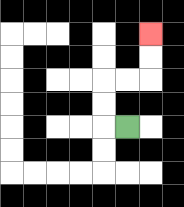{'start': '[5, 5]', 'end': '[6, 1]', 'path_directions': 'L,U,U,R,R,U,U', 'path_coordinates': '[[5, 5], [4, 5], [4, 4], [4, 3], [5, 3], [6, 3], [6, 2], [6, 1]]'}